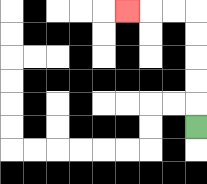{'start': '[8, 5]', 'end': '[5, 0]', 'path_directions': 'U,U,U,U,U,L,L,L', 'path_coordinates': '[[8, 5], [8, 4], [8, 3], [8, 2], [8, 1], [8, 0], [7, 0], [6, 0], [5, 0]]'}